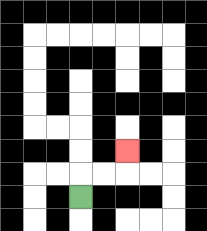{'start': '[3, 8]', 'end': '[5, 6]', 'path_directions': 'U,R,R,U', 'path_coordinates': '[[3, 8], [3, 7], [4, 7], [5, 7], [5, 6]]'}